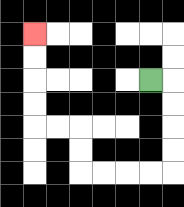{'start': '[6, 3]', 'end': '[1, 1]', 'path_directions': 'R,D,D,D,D,L,L,L,L,U,U,L,L,U,U,U,U', 'path_coordinates': '[[6, 3], [7, 3], [7, 4], [7, 5], [7, 6], [7, 7], [6, 7], [5, 7], [4, 7], [3, 7], [3, 6], [3, 5], [2, 5], [1, 5], [1, 4], [1, 3], [1, 2], [1, 1]]'}